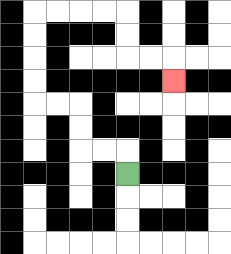{'start': '[5, 7]', 'end': '[7, 3]', 'path_directions': 'U,L,L,U,U,L,L,U,U,U,U,R,R,R,R,D,D,R,R,D', 'path_coordinates': '[[5, 7], [5, 6], [4, 6], [3, 6], [3, 5], [3, 4], [2, 4], [1, 4], [1, 3], [1, 2], [1, 1], [1, 0], [2, 0], [3, 0], [4, 0], [5, 0], [5, 1], [5, 2], [6, 2], [7, 2], [7, 3]]'}